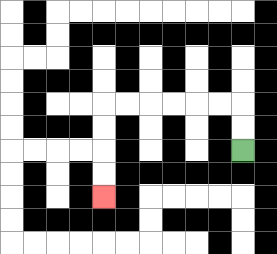{'start': '[10, 6]', 'end': '[4, 8]', 'path_directions': 'U,U,L,L,L,L,L,L,D,D,D,D', 'path_coordinates': '[[10, 6], [10, 5], [10, 4], [9, 4], [8, 4], [7, 4], [6, 4], [5, 4], [4, 4], [4, 5], [4, 6], [4, 7], [4, 8]]'}